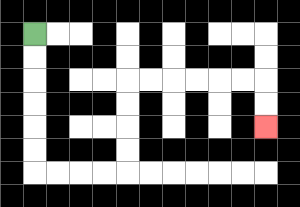{'start': '[1, 1]', 'end': '[11, 5]', 'path_directions': 'D,D,D,D,D,D,R,R,R,R,U,U,U,U,R,R,R,R,R,R,D,D', 'path_coordinates': '[[1, 1], [1, 2], [1, 3], [1, 4], [1, 5], [1, 6], [1, 7], [2, 7], [3, 7], [4, 7], [5, 7], [5, 6], [5, 5], [5, 4], [5, 3], [6, 3], [7, 3], [8, 3], [9, 3], [10, 3], [11, 3], [11, 4], [11, 5]]'}